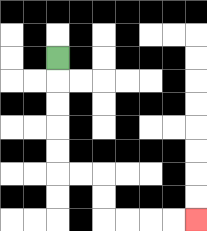{'start': '[2, 2]', 'end': '[8, 9]', 'path_directions': 'D,D,D,D,D,R,R,D,D,R,R,R,R', 'path_coordinates': '[[2, 2], [2, 3], [2, 4], [2, 5], [2, 6], [2, 7], [3, 7], [4, 7], [4, 8], [4, 9], [5, 9], [6, 9], [7, 9], [8, 9]]'}